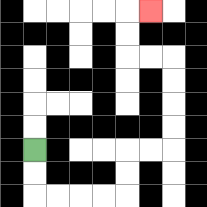{'start': '[1, 6]', 'end': '[6, 0]', 'path_directions': 'D,D,R,R,R,R,U,U,R,R,U,U,U,U,L,L,U,U,R', 'path_coordinates': '[[1, 6], [1, 7], [1, 8], [2, 8], [3, 8], [4, 8], [5, 8], [5, 7], [5, 6], [6, 6], [7, 6], [7, 5], [7, 4], [7, 3], [7, 2], [6, 2], [5, 2], [5, 1], [5, 0], [6, 0]]'}